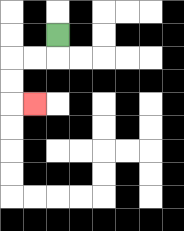{'start': '[2, 1]', 'end': '[1, 4]', 'path_directions': 'D,L,L,D,D,R', 'path_coordinates': '[[2, 1], [2, 2], [1, 2], [0, 2], [0, 3], [0, 4], [1, 4]]'}